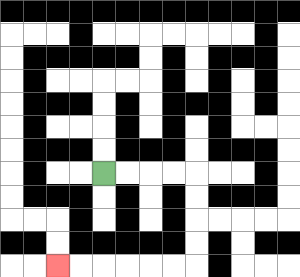{'start': '[4, 7]', 'end': '[2, 11]', 'path_directions': 'R,R,R,R,D,D,D,D,L,L,L,L,L,L', 'path_coordinates': '[[4, 7], [5, 7], [6, 7], [7, 7], [8, 7], [8, 8], [8, 9], [8, 10], [8, 11], [7, 11], [6, 11], [5, 11], [4, 11], [3, 11], [2, 11]]'}